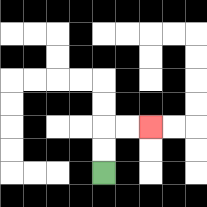{'start': '[4, 7]', 'end': '[6, 5]', 'path_directions': 'U,U,R,R', 'path_coordinates': '[[4, 7], [4, 6], [4, 5], [5, 5], [6, 5]]'}